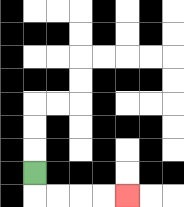{'start': '[1, 7]', 'end': '[5, 8]', 'path_directions': 'D,R,R,R,R', 'path_coordinates': '[[1, 7], [1, 8], [2, 8], [3, 8], [4, 8], [5, 8]]'}